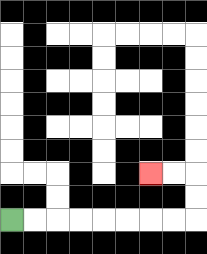{'start': '[0, 9]', 'end': '[6, 7]', 'path_directions': 'R,R,R,R,R,R,R,R,U,U,L,L', 'path_coordinates': '[[0, 9], [1, 9], [2, 9], [3, 9], [4, 9], [5, 9], [6, 9], [7, 9], [8, 9], [8, 8], [8, 7], [7, 7], [6, 7]]'}